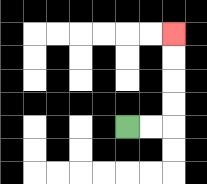{'start': '[5, 5]', 'end': '[7, 1]', 'path_directions': 'R,R,U,U,U,U', 'path_coordinates': '[[5, 5], [6, 5], [7, 5], [7, 4], [7, 3], [7, 2], [7, 1]]'}